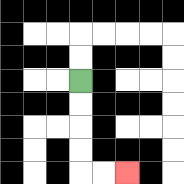{'start': '[3, 3]', 'end': '[5, 7]', 'path_directions': 'D,D,D,D,R,R', 'path_coordinates': '[[3, 3], [3, 4], [3, 5], [3, 6], [3, 7], [4, 7], [5, 7]]'}